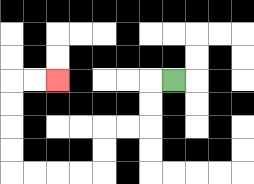{'start': '[7, 3]', 'end': '[2, 3]', 'path_directions': 'L,D,D,L,L,D,D,L,L,L,L,U,U,U,U,R,R', 'path_coordinates': '[[7, 3], [6, 3], [6, 4], [6, 5], [5, 5], [4, 5], [4, 6], [4, 7], [3, 7], [2, 7], [1, 7], [0, 7], [0, 6], [0, 5], [0, 4], [0, 3], [1, 3], [2, 3]]'}